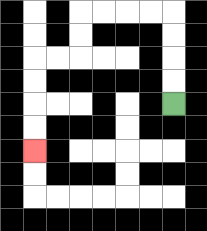{'start': '[7, 4]', 'end': '[1, 6]', 'path_directions': 'U,U,U,U,L,L,L,L,D,D,L,L,D,D,D,D', 'path_coordinates': '[[7, 4], [7, 3], [7, 2], [7, 1], [7, 0], [6, 0], [5, 0], [4, 0], [3, 0], [3, 1], [3, 2], [2, 2], [1, 2], [1, 3], [1, 4], [1, 5], [1, 6]]'}